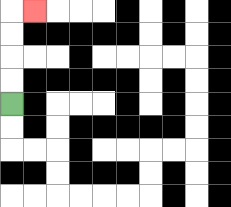{'start': '[0, 4]', 'end': '[1, 0]', 'path_directions': 'U,U,U,U,R', 'path_coordinates': '[[0, 4], [0, 3], [0, 2], [0, 1], [0, 0], [1, 0]]'}